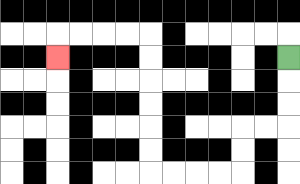{'start': '[12, 2]', 'end': '[2, 2]', 'path_directions': 'D,D,D,L,L,D,D,L,L,L,L,U,U,U,U,U,U,L,L,L,L,D', 'path_coordinates': '[[12, 2], [12, 3], [12, 4], [12, 5], [11, 5], [10, 5], [10, 6], [10, 7], [9, 7], [8, 7], [7, 7], [6, 7], [6, 6], [6, 5], [6, 4], [6, 3], [6, 2], [6, 1], [5, 1], [4, 1], [3, 1], [2, 1], [2, 2]]'}